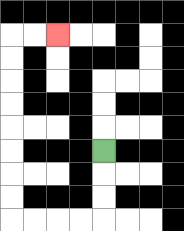{'start': '[4, 6]', 'end': '[2, 1]', 'path_directions': 'D,D,D,L,L,L,L,U,U,U,U,U,U,U,U,R,R', 'path_coordinates': '[[4, 6], [4, 7], [4, 8], [4, 9], [3, 9], [2, 9], [1, 9], [0, 9], [0, 8], [0, 7], [0, 6], [0, 5], [0, 4], [0, 3], [0, 2], [0, 1], [1, 1], [2, 1]]'}